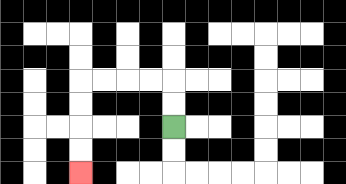{'start': '[7, 5]', 'end': '[3, 7]', 'path_directions': 'U,U,L,L,L,L,D,D,D,D', 'path_coordinates': '[[7, 5], [7, 4], [7, 3], [6, 3], [5, 3], [4, 3], [3, 3], [3, 4], [3, 5], [3, 6], [3, 7]]'}